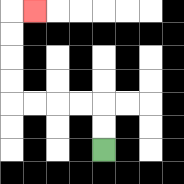{'start': '[4, 6]', 'end': '[1, 0]', 'path_directions': 'U,U,L,L,L,L,U,U,U,U,R', 'path_coordinates': '[[4, 6], [4, 5], [4, 4], [3, 4], [2, 4], [1, 4], [0, 4], [0, 3], [0, 2], [0, 1], [0, 0], [1, 0]]'}